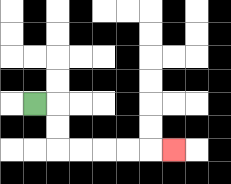{'start': '[1, 4]', 'end': '[7, 6]', 'path_directions': 'R,D,D,R,R,R,R,R', 'path_coordinates': '[[1, 4], [2, 4], [2, 5], [2, 6], [3, 6], [4, 6], [5, 6], [6, 6], [7, 6]]'}